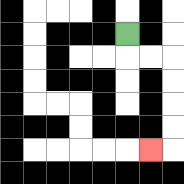{'start': '[5, 1]', 'end': '[6, 6]', 'path_directions': 'D,R,R,D,D,D,D,L', 'path_coordinates': '[[5, 1], [5, 2], [6, 2], [7, 2], [7, 3], [7, 4], [7, 5], [7, 6], [6, 6]]'}